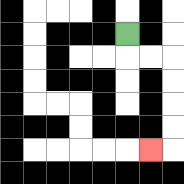{'start': '[5, 1]', 'end': '[6, 6]', 'path_directions': 'D,R,R,D,D,D,D,L', 'path_coordinates': '[[5, 1], [5, 2], [6, 2], [7, 2], [7, 3], [7, 4], [7, 5], [7, 6], [6, 6]]'}